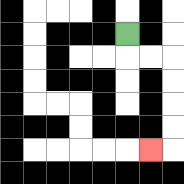{'start': '[5, 1]', 'end': '[6, 6]', 'path_directions': 'D,R,R,D,D,D,D,L', 'path_coordinates': '[[5, 1], [5, 2], [6, 2], [7, 2], [7, 3], [7, 4], [7, 5], [7, 6], [6, 6]]'}